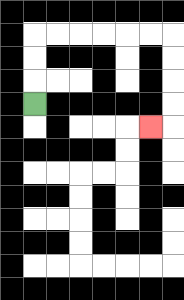{'start': '[1, 4]', 'end': '[6, 5]', 'path_directions': 'U,U,U,R,R,R,R,R,R,D,D,D,D,L', 'path_coordinates': '[[1, 4], [1, 3], [1, 2], [1, 1], [2, 1], [3, 1], [4, 1], [5, 1], [6, 1], [7, 1], [7, 2], [7, 3], [7, 4], [7, 5], [6, 5]]'}